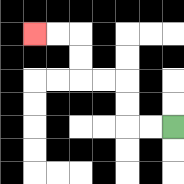{'start': '[7, 5]', 'end': '[1, 1]', 'path_directions': 'L,L,U,U,L,L,U,U,L,L', 'path_coordinates': '[[7, 5], [6, 5], [5, 5], [5, 4], [5, 3], [4, 3], [3, 3], [3, 2], [3, 1], [2, 1], [1, 1]]'}